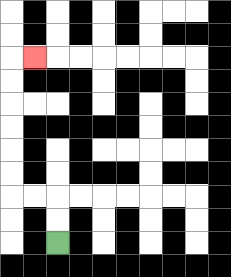{'start': '[2, 10]', 'end': '[1, 2]', 'path_directions': 'U,U,L,L,U,U,U,U,U,U,R', 'path_coordinates': '[[2, 10], [2, 9], [2, 8], [1, 8], [0, 8], [0, 7], [0, 6], [0, 5], [0, 4], [0, 3], [0, 2], [1, 2]]'}